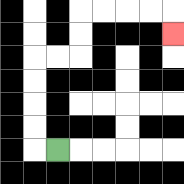{'start': '[2, 6]', 'end': '[7, 1]', 'path_directions': 'L,U,U,U,U,R,R,U,U,R,R,R,R,D', 'path_coordinates': '[[2, 6], [1, 6], [1, 5], [1, 4], [1, 3], [1, 2], [2, 2], [3, 2], [3, 1], [3, 0], [4, 0], [5, 0], [6, 0], [7, 0], [7, 1]]'}